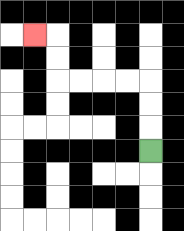{'start': '[6, 6]', 'end': '[1, 1]', 'path_directions': 'U,U,U,L,L,L,L,U,U,L', 'path_coordinates': '[[6, 6], [6, 5], [6, 4], [6, 3], [5, 3], [4, 3], [3, 3], [2, 3], [2, 2], [2, 1], [1, 1]]'}